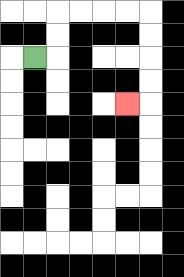{'start': '[1, 2]', 'end': '[5, 4]', 'path_directions': 'R,U,U,R,R,R,R,D,D,D,D,L', 'path_coordinates': '[[1, 2], [2, 2], [2, 1], [2, 0], [3, 0], [4, 0], [5, 0], [6, 0], [6, 1], [6, 2], [6, 3], [6, 4], [5, 4]]'}